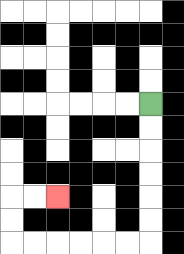{'start': '[6, 4]', 'end': '[2, 8]', 'path_directions': 'D,D,D,D,D,D,L,L,L,L,L,L,U,U,R,R', 'path_coordinates': '[[6, 4], [6, 5], [6, 6], [6, 7], [6, 8], [6, 9], [6, 10], [5, 10], [4, 10], [3, 10], [2, 10], [1, 10], [0, 10], [0, 9], [0, 8], [1, 8], [2, 8]]'}